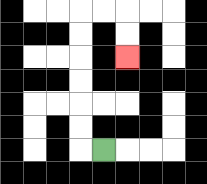{'start': '[4, 6]', 'end': '[5, 2]', 'path_directions': 'L,U,U,U,U,U,U,R,R,D,D', 'path_coordinates': '[[4, 6], [3, 6], [3, 5], [3, 4], [3, 3], [3, 2], [3, 1], [3, 0], [4, 0], [5, 0], [5, 1], [5, 2]]'}